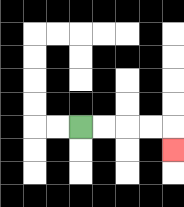{'start': '[3, 5]', 'end': '[7, 6]', 'path_directions': 'R,R,R,R,D', 'path_coordinates': '[[3, 5], [4, 5], [5, 5], [6, 5], [7, 5], [7, 6]]'}